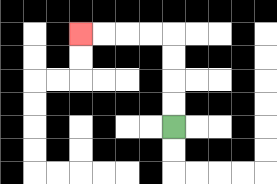{'start': '[7, 5]', 'end': '[3, 1]', 'path_directions': 'U,U,U,U,L,L,L,L', 'path_coordinates': '[[7, 5], [7, 4], [7, 3], [7, 2], [7, 1], [6, 1], [5, 1], [4, 1], [3, 1]]'}